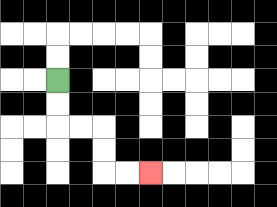{'start': '[2, 3]', 'end': '[6, 7]', 'path_directions': 'D,D,R,R,D,D,R,R', 'path_coordinates': '[[2, 3], [2, 4], [2, 5], [3, 5], [4, 5], [4, 6], [4, 7], [5, 7], [6, 7]]'}